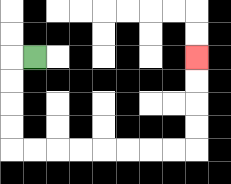{'start': '[1, 2]', 'end': '[8, 2]', 'path_directions': 'L,D,D,D,D,R,R,R,R,R,R,R,R,U,U,U,U', 'path_coordinates': '[[1, 2], [0, 2], [0, 3], [0, 4], [0, 5], [0, 6], [1, 6], [2, 6], [3, 6], [4, 6], [5, 6], [6, 6], [7, 6], [8, 6], [8, 5], [8, 4], [8, 3], [8, 2]]'}